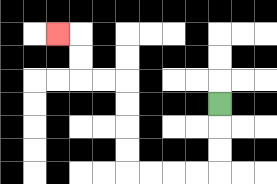{'start': '[9, 4]', 'end': '[2, 1]', 'path_directions': 'D,D,D,L,L,L,L,U,U,U,U,L,L,U,U,L', 'path_coordinates': '[[9, 4], [9, 5], [9, 6], [9, 7], [8, 7], [7, 7], [6, 7], [5, 7], [5, 6], [5, 5], [5, 4], [5, 3], [4, 3], [3, 3], [3, 2], [3, 1], [2, 1]]'}